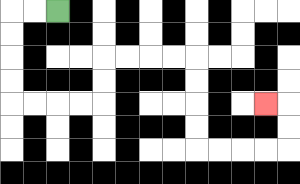{'start': '[2, 0]', 'end': '[11, 4]', 'path_directions': 'L,L,D,D,D,D,R,R,R,R,U,U,R,R,R,R,D,D,D,D,R,R,R,R,U,U,L', 'path_coordinates': '[[2, 0], [1, 0], [0, 0], [0, 1], [0, 2], [0, 3], [0, 4], [1, 4], [2, 4], [3, 4], [4, 4], [4, 3], [4, 2], [5, 2], [6, 2], [7, 2], [8, 2], [8, 3], [8, 4], [8, 5], [8, 6], [9, 6], [10, 6], [11, 6], [12, 6], [12, 5], [12, 4], [11, 4]]'}